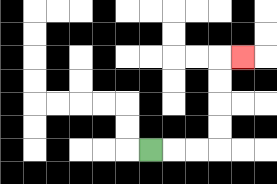{'start': '[6, 6]', 'end': '[10, 2]', 'path_directions': 'R,R,R,U,U,U,U,R', 'path_coordinates': '[[6, 6], [7, 6], [8, 6], [9, 6], [9, 5], [9, 4], [9, 3], [9, 2], [10, 2]]'}